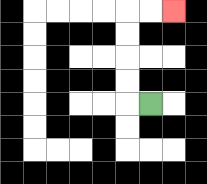{'start': '[6, 4]', 'end': '[7, 0]', 'path_directions': 'L,U,U,U,U,R,R', 'path_coordinates': '[[6, 4], [5, 4], [5, 3], [5, 2], [5, 1], [5, 0], [6, 0], [7, 0]]'}